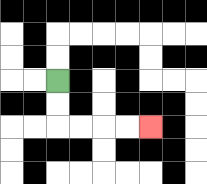{'start': '[2, 3]', 'end': '[6, 5]', 'path_directions': 'D,D,R,R,R,R', 'path_coordinates': '[[2, 3], [2, 4], [2, 5], [3, 5], [4, 5], [5, 5], [6, 5]]'}